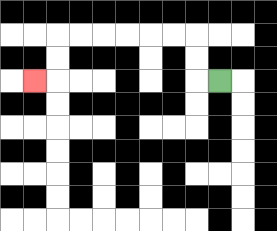{'start': '[9, 3]', 'end': '[1, 3]', 'path_directions': 'L,U,U,L,L,L,L,L,L,D,D,L', 'path_coordinates': '[[9, 3], [8, 3], [8, 2], [8, 1], [7, 1], [6, 1], [5, 1], [4, 1], [3, 1], [2, 1], [2, 2], [2, 3], [1, 3]]'}